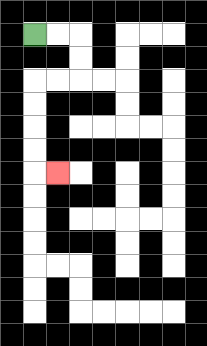{'start': '[1, 1]', 'end': '[2, 7]', 'path_directions': 'R,R,D,D,L,L,D,D,D,D,R', 'path_coordinates': '[[1, 1], [2, 1], [3, 1], [3, 2], [3, 3], [2, 3], [1, 3], [1, 4], [1, 5], [1, 6], [1, 7], [2, 7]]'}